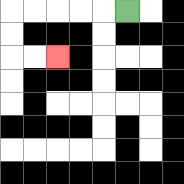{'start': '[5, 0]', 'end': '[2, 2]', 'path_directions': 'L,L,L,L,L,D,D,R,R', 'path_coordinates': '[[5, 0], [4, 0], [3, 0], [2, 0], [1, 0], [0, 0], [0, 1], [0, 2], [1, 2], [2, 2]]'}